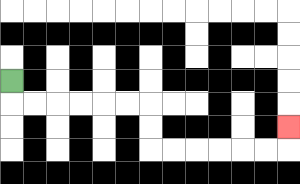{'start': '[0, 3]', 'end': '[12, 5]', 'path_directions': 'D,R,R,R,R,R,R,D,D,R,R,R,R,R,R,U', 'path_coordinates': '[[0, 3], [0, 4], [1, 4], [2, 4], [3, 4], [4, 4], [5, 4], [6, 4], [6, 5], [6, 6], [7, 6], [8, 6], [9, 6], [10, 6], [11, 6], [12, 6], [12, 5]]'}